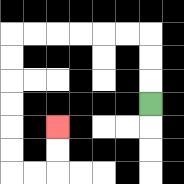{'start': '[6, 4]', 'end': '[2, 5]', 'path_directions': 'U,U,U,L,L,L,L,L,L,D,D,D,D,D,D,R,R,U,U', 'path_coordinates': '[[6, 4], [6, 3], [6, 2], [6, 1], [5, 1], [4, 1], [3, 1], [2, 1], [1, 1], [0, 1], [0, 2], [0, 3], [0, 4], [0, 5], [0, 6], [0, 7], [1, 7], [2, 7], [2, 6], [2, 5]]'}